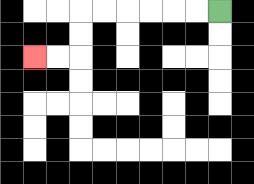{'start': '[9, 0]', 'end': '[1, 2]', 'path_directions': 'L,L,L,L,L,L,D,D,L,L', 'path_coordinates': '[[9, 0], [8, 0], [7, 0], [6, 0], [5, 0], [4, 0], [3, 0], [3, 1], [3, 2], [2, 2], [1, 2]]'}